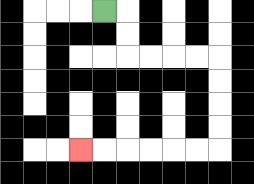{'start': '[4, 0]', 'end': '[3, 6]', 'path_directions': 'R,D,D,R,R,R,R,D,D,D,D,L,L,L,L,L,L', 'path_coordinates': '[[4, 0], [5, 0], [5, 1], [5, 2], [6, 2], [7, 2], [8, 2], [9, 2], [9, 3], [9, 4], [9, 5], [9, 6], [8, 6], [7, 6], [6, 6], [5, 6], [4, 6], [3, 6]]'}